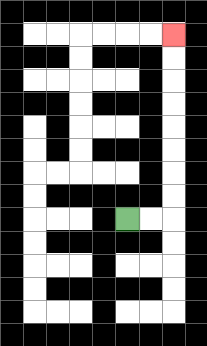{'start': '[5, 9]', 'end': '[7, 1]', 'path_directions': 'R,R,U,U,U,U,U,U,U,U', 'path_coordinates': '[[5, 9], [6, 9], [7, 9], [7, 8], [7, 7], [7, 6], [7, 5], [7, 4], [7, 3], [7, 2], [7, 1]]'}